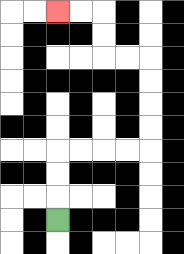{'start': '[2, 9]', 'end': '[2, 0]', 'path_directions': 'U,U,U,R,R,R,R,U,U,U,U,L,L,U,U,L,L', 'path_coordinates': '[[2, 9], [2, 8], [2, 7], [2, 6], [3, 6], [4, 6], [5, 6], [6, 6], [6, 5], [6, 4], [6, 3], [6, 2], [5, 2], [4, 2], [4, 1], [4, 0], [3, 0], [2, 0]]'}